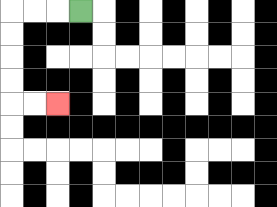{'start': '[3, 0]', 'end': '[2, 4]', 'path_directions': 'L,L,L,D,D,D,D,R,R', 'path_coordinates': '[[3, 0], [2, 0], [1, 0], [0, 0], [0, 1], [0, 2], [0, 3], [0, 4], [1, 4], [2, 4]]'}